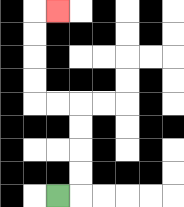{'start': '[2, 8]', 'end': '[2, 0]', 'path_directions': 'R,U,U,U,U,L,L,U,U,U,U,R', 'path_coordinates': '[[2, 8], [3, 8], [3, 7], [3, 6], [3, 5], [3, 4], [2, 4], [1, 4], [1, 3], [1, 2], [1, 1], [1, 0], [2, 0]]'}